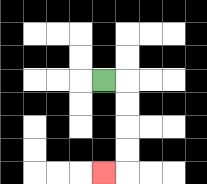{'start': '[4, 3]', 'end': '[4, 7]', 'path_directions': 'R,D,D,D,D,L', 'path_coordinates': '[[4, 3], [5, 3], [5, 4], [5, 5], [5, 6], [5, 7], [4, 7]]'}